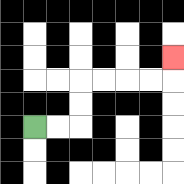{'start': '[1, 5]', 'end': '[7, 2]', 'path_directions': 'R,R,U,U,R,R,R,R,U', 'path_coordinates': '[[1, 5], [2, 5], [3, 5], [3, 4], [3, 3], [4, 3], [5, 3], [6, 3], [7, 3], [7, 2]]'}